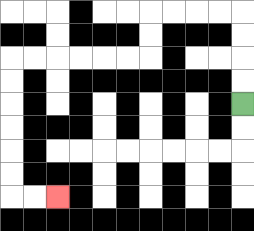{'start': '[10, 4]', 'end': '[2, 8]', 'path_directions': 'U,U,U,U,L,L,L,L,D,D,L,L,L,L,L,L,D,D,D,D,D,D,R,R', 'path_coordinates': '[[10, 4], [10, 3], [10, 2], [10, 1], [10, 0], [9, 0], [8, 0], [7, 0], [6, 0], [6, 1], [6, 2], [5, 2], [4, 2], [3, 2], [2, 2], [1, 2], [0, 2], [0, 3], [0, 4], [0, 5], [0, 6], [0, 7], [0, 8], [1, 8], [2, 8]]'}